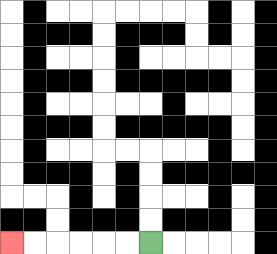{'start': '[6, 10]', 'end': '[0, 10]', 'path_directions': 'L,L,L,L,L,L', 'path_coordinates': '[[6, 10], [5, 10], [4, 10], [3, 10], [2, 10], [1, 10], [0, 10]]'}